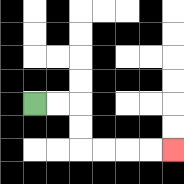{'start': '[1, 4]', 'end': '[7, 6]', 'path_directions': 'R,R,D,D,R,R,R,R', 'path_coordinates': '[[1, 4], [2, 4], [3, 4], [3, 5], [3, 6], [4, 6], [5, 6], [6, 6], [7, 6]]'}